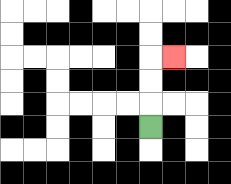{'start': '[6, 5]', 'end': '[7, 2]', 'path_directions': 'U,U,U,R', 'path_coordinates': '[[6, 5], [6, 4], [6, 3], [6, 2], [7, 2]]'}